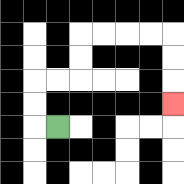{'start': '[2, 5]', 'end': '[7, 4]', 'path_directions': 'L,U,U,R,R,U,U,R,R,R,R,D,D,D', 'path_coordinates': '[[2, 5], [1, 5], [1, 4], [1, 3], [2, 3], [3, 3], [3, 2], [3, 1], [4, 1], [5, 1], [6, 1], [7, 1], [7, 2], [7, 3], [7, 4]]'}